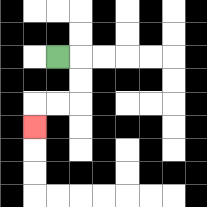{'start': '[2, 2]', 'end': '[1, 5]', 'path_directions': 'R,D,D,L,L,D', 'path_coordinates': '[[2, 2], [3, 2], [3, 3], [3, 4], [2, 4], [1, 4], [1, 5]]'}